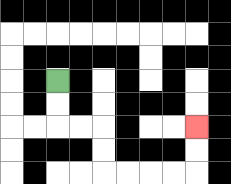{'start': '[2, 3]', 'end': '[8, 5]', 'path_directions': 'D,D,R,R,D,D,R,R,R,R,U,U', 'path_coordinates': '[[2, 3], [2, 4], [2, 5], [3, 5], [4, 5], [4, 6], [4, 7], [5, 7], [6, 7], [7, 7], [8, 7], [8, 6], [8, 5]]'}